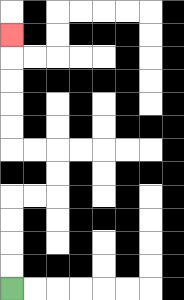{'start': '[0, 12]', 'end': '[0, 1]', 'path_directions': 'U,U,U,U,R,R,U,U,L,L,U,U,U,U,U', 'path_coordinates': '[[0, 12], [0, 11], [0, 10], [0, 9], [0, 8], [1, 8], [2, 8], [2, 7], [2, 6], [1, 6], [0, 6], [0, 5], [0, 4], [0, 3], [0, 2], [0, 1]]'}